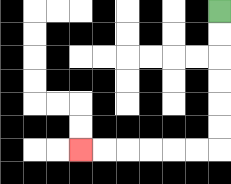{'start': '[9, 0]', 'end': '[3, 6]', 'path_directions': 'D,D,D,D,D,D,L,L,L,L,L,L', 'path_coordinates': '[[9, 0], [9, 1], [9, 2], [9, 3], [9, 4], [9, 5], [9, 6], [8, 6], [7, 6], [6, 6], [5, 6], [4, 6], [3, 6]]'}